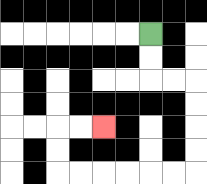{'start': '[6, 1]', 'end': '[4, 5]', 'path_directions': 'D,D,R,R,D,D,D,D,L,L,L,L,L,L,U,U,R,R', 'path_coordinates': '[[6, 1], [6, 2], [6, 3], [7, 3], [8, 3], [8, 4], [8, 5], [8, 6], [8, 7], [7, 7], [6, 7], [5, 7], [4, 7], [3, 7], [2, 7], [2, 6], [2, 5], [3, 5], [4, 5]]'}